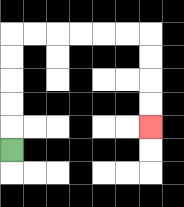{'start': '[0, 6]', 'end': '[6, 5]', 'path_directions': 'U,U,U,U,U,R,R,R,R,R,R,D,D,D,D', 'path_coordinates': '[[0, 6], [0, 5], [0, 4], [0, 3], [0, 2], [0, 1], [1, 1], [2, 1], [3, 1], [4, 1], [5, 1], [6, 1], [6, 2], [6, 3], [6, 4], [6, 5]]'}